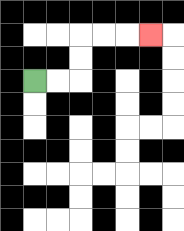{'start': '[1, 3]', 'end': '[6, 1]', 'path_directions': 'R,R,U,U,R,R,R', 'path_coordinates': '[[1, 3], [2, 3], [3, 3], [3, 2], [3, 1], [4, 1], [5, 1], [6, 1]]'}